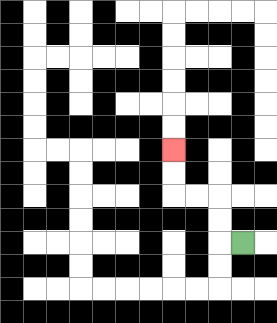{'start': '[10, 10]', 'end': '[7, 6]', 'path_directions': 'L,U,U,L,L,U,U', 'path_coordinates': '[[10, 10], [9, 10], [9, 9], [9, 8], [8, 8], [7, 8], [7, 7], [7, 6]]'}